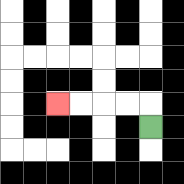{'start': '[6, 5]', 'end': '[2, 4]', 'path_directions': 'U,L,L,L,L', 'path_coordinates': '[[6, 5], [6, 4], [5, 4], [4, 4], [3, 4], [2, 4]]'}